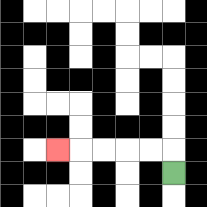{'start': '[7, 7]', 'end': '[2, 6]', 'path_directions': 'U,L,L,L,L,L', 'path_coordinates': '[[7, 7], [7, 6], [6, 6], [5, 6], [4, 6], [3, 6], [2, 6]]'}